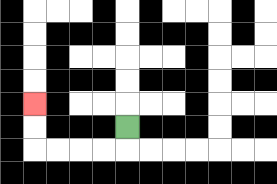{'start': '[5, 5]', 'end': '[1, 4]', 'path_directions': 'D,L,L,L,L,U,U', 'path_coordinates': '[[5, 5], [5, 6], [4, 6], [3, 6], [2, 6], [1, 6], [1, 5], [1, 4]]'}